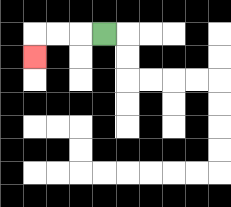{'start': '[4, 1]', 'end': '[1, 2]', 'path_directions': 'L,L,L,D', 'path_coordinates': '[[4, 1], [3, 1], [2, 1], [1, 1], [1, 2]]'}